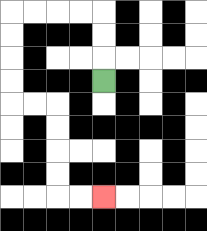{'start': '[4, 3]', 'end': '[4, 8]', 'path_directions': 'U,U,U,L,L,L,L,D,D,D,D,R,R,D,D,D,D,R,R', 'path_coordinates': '[[4, 3], [4, 2], [4, 1], [4, 0], [3, 0], [2, 0], [1, 0], [0, 0], [0, 1], [0, 2], [0, 3], [0, 4], [1, 4], [2, 4], [2, 5], [2, 6], [2, 7], [2, 8], [3, 8], [4, 8]]'}